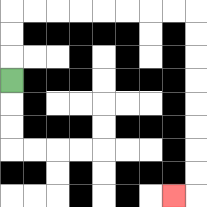{'start': '[0, 3]', 'end': '[7, 8]', 'path_directions': 'U,U,U,R,R,R,R,R,R,R,R,D,D,D,D,D,D,D,D,L', 'path_coordinates': '[[0, 3], [0, 2], [0, 1], [0, 0], [1, 0], [2, 0], [3, 0], [4, 0], [5, 0], [6, 0], [7, 0], [8, 0], [8, 1], [8, 2], [8, 3], [8, 4], [8, 5], [8, 6], [8, 7], [8, 8], [7, 8]]'}